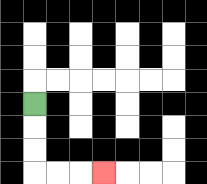{'start': '[1, 4]', 'end': '[4, 7]', 'path_directions': 'D,D,D,R,R,R', 'path_coordinates': '[[1, 4], [1, 5], [1, 6], [1, 7], [2, 7], [3, 7], [4, 7]]'}